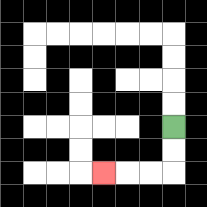{'start': '[7, 5]', 'end': '[4, 7]', 'path_directions': 'D,D,L,L,L', 'path_coordinates': '[[7, 5], [7, 6], [7, 7], [6, 7], [5, 7], [4, 7]]'}